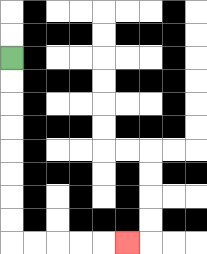{'start': '[0, 2]', 'end': '[5, 10]', 'path_directions': 'D,D,D,D,D,D,D,D,R,R,R,R,R', 'path_coordinates': '[[0, 2], [0, 3], [0, 4], [0, 5], [0, 6], [0, 7], [0, 8], [0, 9], [0, 10], [1, 10], [2, 10], [3, 10], [4, 10], [5, 10]]'}